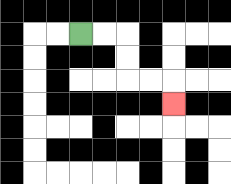{'start': '[3, 1]', 'end': '[7, 4]', 'path_directions': 'R,R,D,D,R,R,D', 'path_coordinates': '[[3, 1], [4, 1], [5, 1], [5, 2], [5, 3], [6, 3], [7, 3], [7, 4]]'}